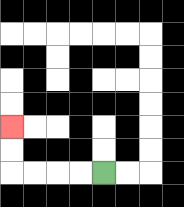{'start': '[4, 7]', 'end': '[0, 5]', 'path_directions': 'L,L,L,L,U,U', 'path_coordinates': '[[4, 7], [3, 7], [2, 7], [1, 7], [0, 7], [0, 6], [0, 5]]'}